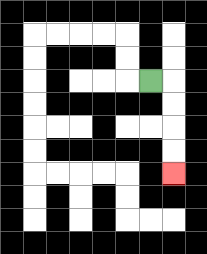{'start': '[6, 3]', 'end': '[7, 7]', 'path_directions': 'R,D,D,D,D', 'path_coordinates': '[[6, 3], [7, 3], [7, 4], [7, 5], [7, 6], [7, 7]]'}